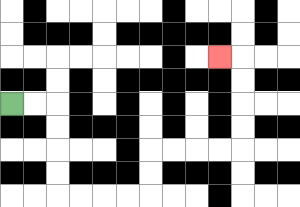{'start': '[0, 4]', 'end': '[9, 2]', 'path_directions': 'R,R,D,D,D,D,R,R,R,R,U,U,R,R,R,R,U,U,U,U,L', 'path_coordinates': '[[0, 4], [1, 4], [2, 4], [2, 5], [2, 6], [2, 7], [2, 8], [3, 8], [4, 8], [5, 8], [6, 8], [6, 7], [6, 6], [7, 6], [8, 6], [9, 6], [10, 6], [10, 5], [10, 4], [10, 3], [10, 2], [9, 2]]'}